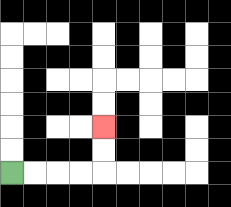{'start': '[0, 7]', 'end': '[4, 5]', 'path_directions': 'R,R,R,R,U,U', 'path_coordinates': '[[0, 7], [1, 7], [2, 7], [3, 7], [4, 7], [4, 6], [4, 5]]'}